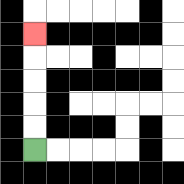{'start': '[1, 6]', 'end': '[1, 1]', 'path_directions': 'U,U,U,U,U', 'path_coordinates': '[[1, 6], [1, 5], [1, 4], [1, 3], [1, 2], [1, 1]]'}